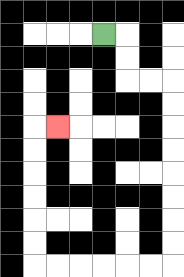{'start': '[4, 1]', 'end': '[2, 5]', 'path_directions': 'R,D,D,R,R,D,D,D,D,D,D,D,D,L,L,L,L,L,L,U,U,U,U,U,U,R', 'path_coordinates': '[[4, 1], [5, 1], [5, 2], [5, 3], [6, 3], [7, 3], [7, 4], [7, 5], [7, 6], [7, 7], [7, 8], [7, 9], [7, 10], [7, 11], [6, 11], [5, 11], [4, 11], [3, 11], [2, 11], [1, 11], [1, 10], [1, 9], [1, 8], [1, 7], [1, 6], [1, 5], [2, 5]]'}